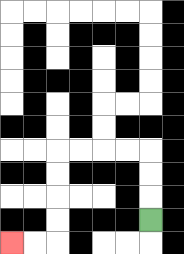{'start': '[6, 9]', 'end': '[0, 10]', 'path_directions': 'U,U,U,L,L,L,L,D,D,D,D,L,L', 'path_coordinates': '[[6, 9], [6, 8], [6, 7], [6, 6], [5, 6], [4, 6], [3, 6], [2, 6], [2, 7], [2, 8], [2, 9], [2, 10], [1, 10], [0, 10]]'}